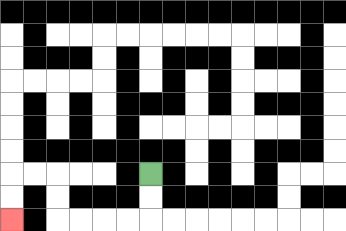{'start': '[6, 7]', 'end': '[0, 9]', 'path_directions': 'D,D,L,L,L,L,U,U,L,L,D,D', 'path_coordinates': '[[6, 7], [6, 8], [6, 9], [5, 9], [4, 9], [3, 9], [2, 9], [2, 8], [2, 7], [1, 7], [0, 7], [0, 8], [0, 9]]'}